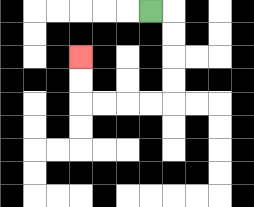{'start': '[6, 0]', 'end': '[3, 2]', 'path_directions': 'R,D,D,D,D,L,L,L,L,U,U', 'path_coordinates': '[[6, 0], [7, 0], [7, 1], [7, 2], [7, 3], [7, 4], [6, 4], [5, 4], [4, 4], [3, 4], [3, 3], [3, 2]]'}